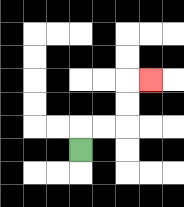{'start': '[3, 6]', 'end': '[6, 3]', 'path_directions': 'U,R,R,U,U,R', 'path_coordinates': '[[3, 6], [3, 5], [4, 5], [5, 5], [5, 4], [5, 3], [6, 3]]'}